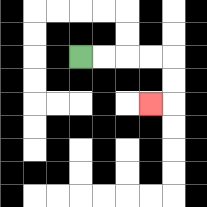{'start': '[3, 2]', 'end': '[6, 4]', 'path_directions': 'R,R,R,R,D,D,L', 'path_coordinates': '[[3, 2], [4, 2], [5, 2], [6, 2], [7, 2], [7, 3], [7, 4], [6, 4]]'}